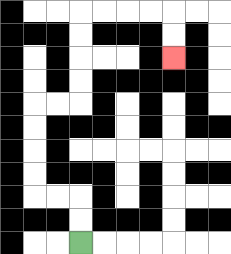{'start': '[3, 10]', 'end': '[7, 2]', 'path_directions': 'U,U,L,L,U,U,U,U,R,R,U,U,U,U,R,R,R,R,D,D', 'path_coordinates': '[[3, 10], [3, 9], [3, 8], [2, 8], [1, 8], [1, 7], [1, 6], [1, 5], [1, 4], [2, 4], [3, 4], [3, 3], [3, 2], [3, 1], [3, 0], [4, 0], [5, 0], [6, 0], [7, 0], [7, 1], [7, 2]]'}